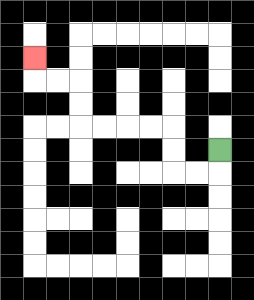{'start': '[9, 6]', 'end': '[1, 2]', 'path_directions': 'D,L,L,U,U,L,L,L,L,U,U,L,L,U', 'path_coordinates': '[[9, 6], [9, 7], [8, 7], [7, 7], [7, 6], [7, 5], [6, 5], [5, 5], [4, 5], [3, 5], [3, 4], [3, 3], [2, 3], [1, 3], [1, 2]]'}